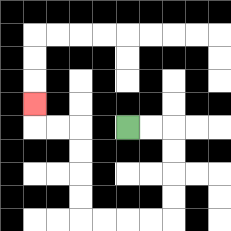{'start': '[5, 5]', 'end': '[1, 4]', 'path_directions': 'R,R,D,D,D,D,L,L,L,L,U,U,U,U,L,L,U', 'path_coordinates': '[[5, 5], [6, 5], [7, 5], [7, 6], [7, 7], [7, 8], [7, 9], [6, 9], [5, 9], [4, 9], [3, 9], [3, 8], [3, 7], [3, 6], [3, 5], [2, 5], [1, 5], [1, 4]]'}